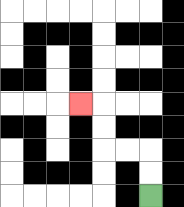{'start': '[6, 8]', 'end': '[3, 4]', 'path_directions': 'U,U,L,L,U,U,L', 'path_coordinates': '[[6, 8], [6, 7], [6, 6], [5, 6], [4, 6], [4, 5], [4, 4], [3, 4]]'}